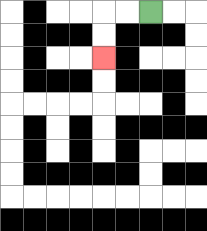{'start': '[6, 0]', 'end': '[4, 2]', 'path_directions': 'L,L,D,D', 'path_coordinates': '[[6, 0], [5, 0], [4, 0], [4, 1], [4, 2]]'}